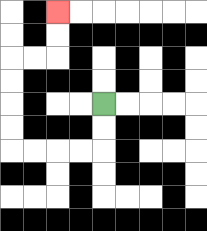{'start': '[4, 4]', 'end': '[2, 0]', 'path_directions': 'D,D,L,L,L,L,U,U,U,U,R,R,U,U', 'path_coordinates': '[[4, 4], [4, 5], [4, 6], [3, 6], [2, 6], [1, 6], [0, 6], [0, 5], [0, 4], [0, 3], [0, 2], [1, 2], [2, 2], [2, 1], [2, 0]]'}